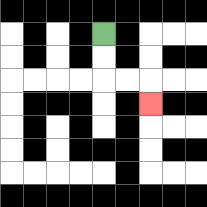{'start': '[4, 1]', 'end': '[6, 4]', 'path_directions': 'D,D,R,R,D', 'path_coordinates': '[[4, 1], [4, 2], [4, 3], [5, 3], [6, 3], [6, 4]]'}